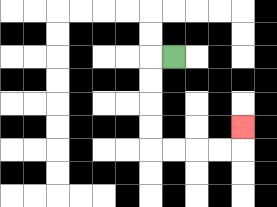{'start': '[7, 2]', 'end': '[10, 5]', 'path_directions': 'L,D,D,D,D,R,R,R,R,U', 'path_coordinates': '[[7, 2], [6, 2], [6, 3], [6, 4], [6, 5], [6, 6], [7, 6], [8, 6], [9, 6], [10, 6], [10, 5]]'}